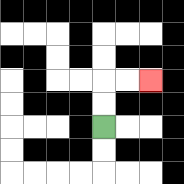{'start': '[4, 5]', 'end': '[6, 3]', 'path_directions': 'U,U,R,R', 'path_coordinates': '[[4, 5], [4, 4], [4, 3], [5, 3], [6, 3]]'}